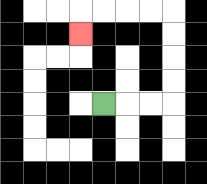{'start': '[4, 4]', 'end': '[3, 1]', 'path_directions': 'R,R,R,U,U,U,U,L,L,L,L,D', 'path_coordinates': '[[4, 4], [5, 4], [6, 4], [7, 4], [7, 3], [7, 2], [7, 1], [7, 0], [6, 0], [5, 0], [4, 0], [3, 0], [3, 1]]'}